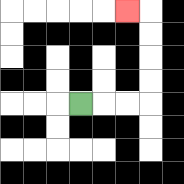{'start': '[3, 4]', 'end': '[5, 0]', 'path_directions': 'R,R,R,U,U,U,U,L', 'path_coordinates': '[[3, 4], [4, 4], [5, 4], [6, 4], [6, 3], [6, 2], [6, 1], [6, 0], [5, 0]]'}